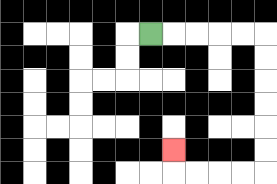{'start': '[6, 1]', 'end': '[7, 6]', 'path_directions': 'R,R,R,R,R,D,D,D,D,D,D,L,L,L,L,U', 'path_coordinates': '[[6, 1], [7, 1], [8, 1], [9, 1], [10, 1], [11, 1], [11, 2], [11, 3], [11, 4], [11, 5], [11, 6], [11, 7], [10, 7], [9, 7], [8, 7], [7, 7], [7, 6]]'}